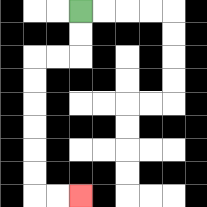{'start': '[3, 0]', 'end': '[3, 8]', 'path_directions': 'D,D,L,L,D,D,D,D,D,D,R,R', 'path_coordinates': '[[3, 0], [3, 1], [3, 2], [2, 2], [1, 2], [1, 3], [1, 4], [1, 5], [1, 6], [1, 7], [1, 8], [2, 8], [3, 8]]'}